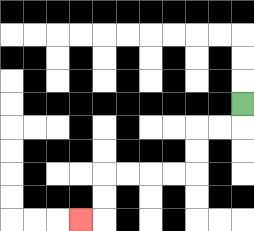{'start': '[10, 4]', 'end': '[3, 9]', 'path_directions': 'D,L,L,D,D,L,L,L,L,D,D,L', 'path_coordinates': '[[10, 4], [10, 5], [9, 5], [8, 5], [8, 6], [8, 7], [7, 7], [6, 7], [5, 7], [4, 7], [4, 8], [4, 9], [3, 9]]'}